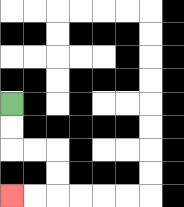{'start': '[0, 4]', 'end': '[0, 8]', 'path_directions': 'D,D,R,R,D,D,L,L', 'path_coordinates': '[[0, 4], [0, 5], [0, 6], [1, 6], [2, 6], [2, 7], [2, 8], [1, 8], [0, 8]]'}